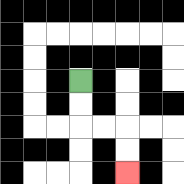{'start': '[3, 3]', 'end': '[5, 7]', 'path_directions': 'D,D,R,R,D,D', 'path_coordinates': '[[3, 3], [3, 4], [3, 5], [4, 5], [5, 5], [5, 6], [5, 7]]'}